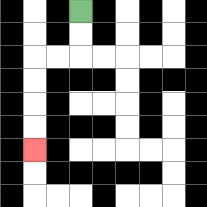{'start': '[3, 0]', 'end': '[1, 6]', 'path_directions': 'D,D,L,L,D,D,D,D', 'path_coordinates': '[[3, 0], [3, 1], [3, 2], [2, 2], [1, 2], [1, 3], [1, 4], [1, 5], [1, 6]]'}